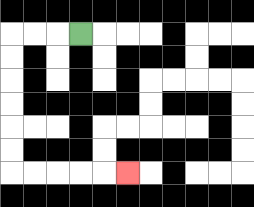{'start': '[3, 1]', 'end': '[5, 7]', 'path_directions': 'L,L,L,D,D,D,D,D,D,R,R,R,R,R', 'path_coordinates': '[[3, 1], [2, 1], [1, 1], [0, 1], [0, 2], [0, 3], [0, 4], [0, 5], [0, 6], [0, 7], [1, 7], [2, 7], [3, 7], [4, 7], [5, 7]]'}